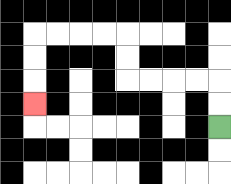{'start': '[9, 5]', 'end': '[1, 4]', 'path_directions': 'U,U,L,L,L,L,U,U,L,L,L,L,D,D,D', 'path_coordinates': '[[9, 5], [9, 4], [9, 3], [8, 3], [7, 3], [6, 3], [5, 3], [5, 2], [5, 1], [4, 1], [3, 1], [2, 1], [1, 1], [1, 2], [1, 3], [1, 4]]'}